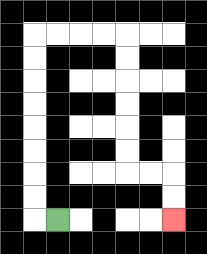{'start': '[2, 9]', 'end': '[7, 9]', 'path_directions': 'L,U,U,U,U,U,U,U,U,R,R,R,R,D,D,D,D,D,D,R,R,D,D', 'path_coordinates': '[[2, 9], [1, 9], [1, 8], [1, 7], [1, 6], [1, 5], [1, 4], [1, 3], [1, 2], [1, 1], [2, 1], [3, 1], [4, 1], [5, 1], [5, 2], [5, 3], [5, 4], [5, 5], [5, 6], [5, 7], [6, 7], [7, 7], [7, 8], [7, 9]]'}